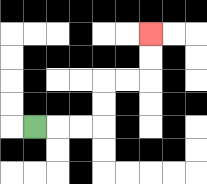{'start': '[1, 5]', 'end': '[6, 1]', 'path_directions': 'R,R,R,U,U,R,R,U,U', 'path_coordinates': '[[1, 5], [2, 5], [3, 5], [4, 5], [4, 4], [4, 3], [5, 3], [6, 3], [6, 2], [6, 1]]'}